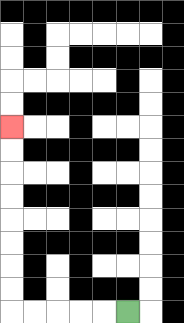{'start': '[5, 13]', 'end': '[0, 5]', 'path_directions': 'L,L,L,L,L,U,U,U,U,U,U,U,U', 'path_coordinates': '[[5, 13], [4, 13], [3, 13], [2, 13], [1, 13], [0, 13], [0, 12], [0, 11], [0, 10], [0, 9], [0, 8], [0, 7], [0, 6], [0, 5]]'}